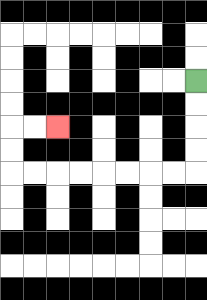{'start': '[8, 3]', 'end': '[2, 5]', 'path_directions': 'D,D,D,D,L,L,L,L,L,L,L,L,U,U,R,R', 'path_coordinates': '[[8, 3], [8, 4], [8, 5], [8, 6], [8, 7], [7, 7], [6, 7], [5, 7], [4, 7], [3, 7], [2, 7], [1, 7], [0, 7], [0, 6], [0, 5], [1, 5], [2, 5]]'}